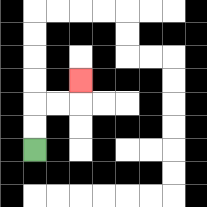{'start': '[1, 6]', 'end': '[3, 3]', 'path_directions': 'U,U,R,R,U', 'path_coordinates': '[[1, 6], [1, 5], [1, 4], [2, 4], [3, 4], [3, 3]]'}